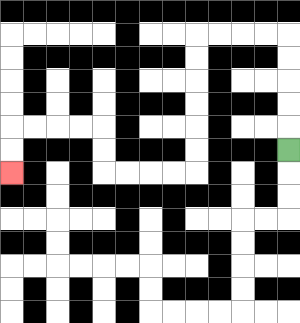{'start': '[12, 6]', 'end': '[0, 7]', 'path_directions': 'U,U,U,U,U,L,L,L,L,D,D,D,D,D,D,L,L,L,L,U,U,L,L,L,L,D,D', 'path_coordinates': '[[12, 6], [12, 5], [12, 4], [12, 3], [12, 2], [12, 1], [11, 1], [10, 1], [9, 1], [8, 1], [8, 2], [8, 3], [8, 4], [8, 5], [8, 6], [8, 7], [7, 7], [6, 7], [5, 7], [4, 7], [4, 6], [4, 5], [3, 5], [2, 5], [1, 5], [0, 5], [0, 6], [0, 7]]'}